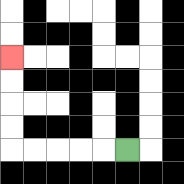{'start': '[5, 6]', 'end': '[0, 2]', 'path_directions': 'L,L,L,L,L,U,U,U,U', 'path_coordinates': '[[5, 6], [4, 6], [3, 6], [2, 6], [1, 6], [0, 6], [0, 5], [0, 4], [0, 3], [0, 2]]'}